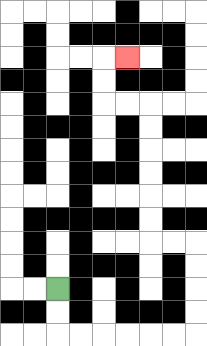{'start': '[2, 12]', 'end': '[5, 2]', 'path_directions': 'D,D,R,R,R,R,R,R,U,U,U,U,L,L,U,U,U,U,U,U,L,L,U,U,R', 'path_coordinates': '[[2, 12], [2, 13], [2, 14], [3, 14], [4, 14], [5, 14], [6, 14], [7, 14], [8, 14], [8, 13], [8, 12], [8, 11], [8, 10], [7, 10], [6, 10], [6, 9], [6, 8], [6, 7], [6, 6], [6, 5], [6, 4], [5, 4], [4, 4], [4, 3], [4, 2], [5, 2]]'}